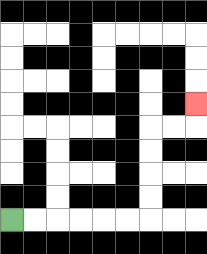{'start': '[0, 9]', 'end': '[8, 4]', 'path_directions': 'R,R,R,R,R,R,U,U,U,U,R,R,U', 'path_coordinates': '[[0, 9], [1, 9], [2, 9], [3, 9], [4, 9], [5, 9], [6, 9], [6, 8], [6, 7], [6, 6], [6, 5], [7, 5], [8, 5], [8, 4]]'}